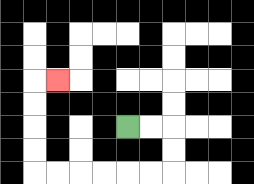{'start': '[5, 5]', 'end': '[2, 3]', 'path_directions': 'R,R,D,D,L,L,L,L,L,L,U,U,U,U,R', 'path_coordinates': '[[5, 5], [6, 5], [7, 5], [7, 6], [7, 7], [6, 7], [5, 7], [4, 7], [3, 7], [2, 7], [1, 7], [1, 6], [1, 5], [1, 4], [1, 3], [2, 3]]'}